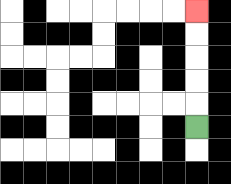{'start': '[8, 5]', 'end': '[8, 0]', 'path_directions': 'U,U,U,U,U', 'path_coordinates': '[[8, 5], [8, 4], [8, 3], [8, 2], [8, 1], [8, 0]]'}